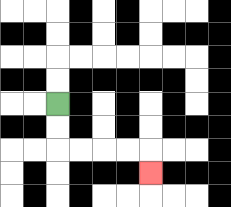{'start': '[2, 4]', 'end': '[6, 7]', 'path_directions': 'D,D,R,R,R,R,D', 'path_coordinates': '[[2, 4], [2, 5], [2, 6], [3, 6], [4, 6], [5, 6], [6, 6], [6, 7]]'}